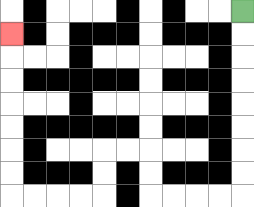{'start': '[10, 0]', 'end': '[0, 1]', 'path_directions': 'D,D,D,D,D,D,D,D,L,L,L,L,U,U,L,L,D,D,L,L,L,L,U,U,U,U,U,U,U', 'path_coordinates': '[[10, 0], [10, 1], [10, 2], [10, 3], [10, 4], [10, 5], [10, 6], [10, 7], [10, 8], [9, 8], [8, 8], [7, 8], [6, 8], [6, 7], [6, 6], [5, 6], [4, 6], [4, 7], [4, 8], [3, 8], [2, 8], [1, 8], [0, 8], [0, 7], [0, 6], [0, 5], [0, 4], [0, 3], [0, 2], [0, 1]]'}